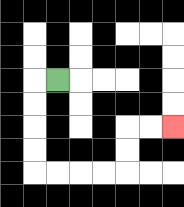{'start': '[2, 3]', 'end': '[7, 5]', 'path_directions': 'L,D,D,D,D,R,R,R,R,U,U,R,R', 'path_coordinates': '[[2, 3], [1, 3], [1, 4], [1, 5], [1, 6], [1, 7], [2, 7], [3, 7], [4, 7], [5, 7], [5, 6], [5, 5], [6, 5], [7, 5]]'}